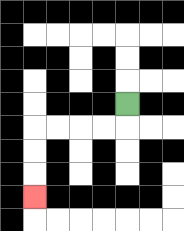{'start': '[5, 4]', 'end': '[1, 8]', 'path_directions': 'D,L,L,L,L,D,D,D', 'path_coordinates': '[[5, 4], [5, 5], [4, 5], [3, 5], [2, 5], [1, 5], [1, 6], [1, 7], [1, 8]]'}